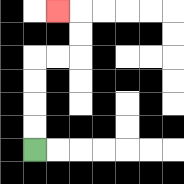{'start': '[1, 6]', 'end': '[2, 0]', 'path_directions': 'U,U,U,U,R,R,U,U,L', 'path_coordinates': '[[1, 6], [1, 5], [1, 4], [1, 3], [1, 2], [2, 2], [3, 2], [3, 1], [3, 0], [2, 0]]'}